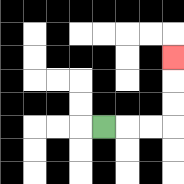{'start': '[4, 5]', 'end': '[7, 2]', 'path_directions': 'R,R,R,U,U,U', 'path_coordinates': '[[4, 5], [5, 5], [6, 5], [7, 5], [7, 4], [7, 3], [7, 2]]'}